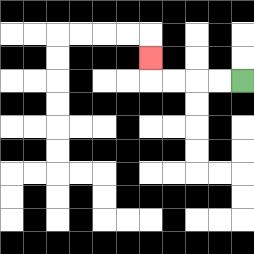{'start': '[10, 3]', 'end': '[6, 2]', 'path_directions': 'L,L,L,L,U', 'path_coordinates': '[[10, 3], [9, 3], [8, 3], [7, 3], [6, 3], [6, 2]]'}